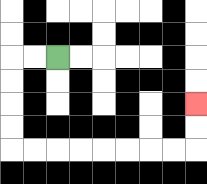{'start': '[2, 2]', 'end': '[8, 4]', 'path_directions': 'L,L,D,D,D,D,R,R,R,R,R,R,R,R,U,U', 'path_coordinates': '[[2, 2], [1, 2], [0, 2], [0, 3], [0, 4], [0, 5], [0, 6], [1, 6], [2, 6], [3, 6], [4, 6], [5, 6], [6, 6], [7, 6], [8, 6], [8, 5], [8, 4]]'}